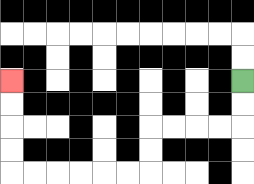{'start': '[10, 3]', 'end': '[0, 3]', 'path_directions': 'D,D,L,L,L,L,D,D,L,L,L,L,L,L,U,U,U,U', 'path_coordinates': '[[10, 3], [10, 4], [10, 5], [9, 5], [8, 5], [7, 5], [6, 5], [6, 6], [6, 7], [5, 7], [4, 7], [3, 7], [2, 7], [1, 7], [0, 7], [0, 6], [0, 5], [0, 4], [0, 3]]'}